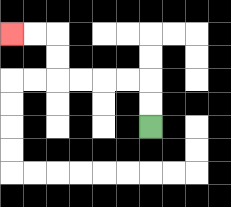{'start': '[6, 5]', 'end': '[0, 1]', 'path_directions': 'U,U,L,L,L,L,U,U,L,L', 'path_coordinates': '[[6, 5], [6, 4], [6, 3], [5, 3], [4, 3], [3, 3], [2, 3], [2, 2], [2, 1], [1, 1], [0, 1]]'}